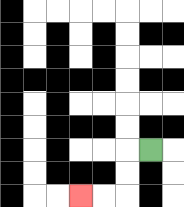{'start': '[6, 6]', 'end': '[3, 8]', 'path_directions': 'L,D,D,L,L', 'path_coordinates': '[[6, 6], [5, 6], [5, 7], [5, 8], [4, 8], [3, 8]]'}